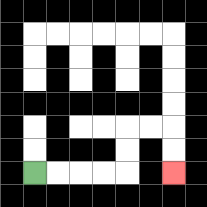{'start': '[1, 7]', 'end': '[7, 7]', 'path_directions': 'R,R,R,R,U,U,R,R,D,D', 'path_coordinates': '[[1, 7], [2, 7], [3, 7], [4, 7], [5, 7], [5, 6], [5, 5], [6, 5], [7, 5], [7, 6], [7, 7]]'}